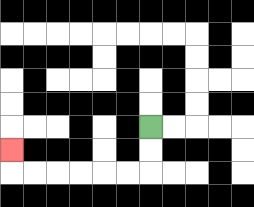{'start': '[6, 5]', 'end': '[0, 6]', 'path_directions': 'D,D,L,L,L,L,L,L,U', 'path_coordinates': '[[6, 5], [6, 6], [6, 7], [5, 7], [4, 7], [3, 7], [2, 7], [1, 7], [0, 7], [0, 6]]'}